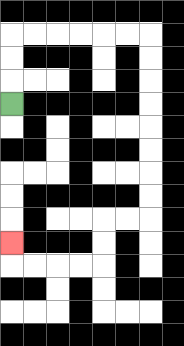{'start': '[0, 4]', 'end': '[0, 10]', 'path_directions': 'U,U,U,R,R,R,R,R,R,D,D,D,D,D,D,D,D,L,L,D,D,L,L,L,L,U', 'path_coordinates': '[[0, 4], [0, 3], [0, 2], [0, 1], [1, 1], [2, 1], [3, 1], [4, 1], [5, 1], [6, 1], [6, 2], [6, 3], [6, 4], [6, 5], [6, 6], [6, 7], [6, 8], [6, 9], [5, 9], [4, 9], [4, 10], [4, 11], [3, 11], [2, 11], [1, 11], [0, 11], [0, 10]]'}